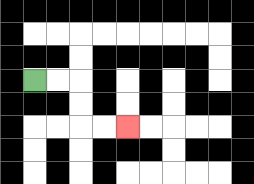{'start': '[1, 3]', 'end': '[5, 5]', 'path_directions': 'R,R,D,D,R,R', 'path_coordinates': '[[1, 3], [2, 3], [3, 3], [3, 4], [3, 5], [4, 5], [5, 5]]'}